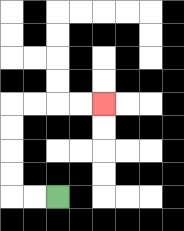{'start': '[2, 8]', 'end': '[4, 4]', 'path_directions': 'L,L,U,U,U,U,R,R,R,R', 'path_coordinates': '[[2, 8], [1, 8], [0, 8], [0, 7], [0, 6], [0, 5], [0, 4], [1, 4], [2, 4], [3, 4], [4, 4]]'}